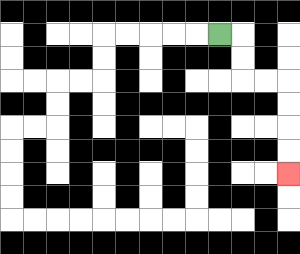{'start': '[9, 1]', 'end': '[12, 7]', 'path_directions': 'R,D,D,R,R,D,D,D,D', 'path_coordinates': '[[9, 1], [10, 1], [10, 2], [10, 3], [11, 3], [12, 3], [12, 4], [12, 5], [12, 6], [12, 7]]'}